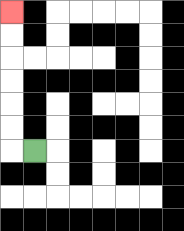{'start': '[1, 6]', 'end': '[0, 0]', 'path_directions': 'L,U,U,U,U,U,U', 'path_coordinates': '[[1, 6], [0, 6], [0, 5], [0, 4], [0, 3], [0, 2], [0, 1], [0, 0]]'}